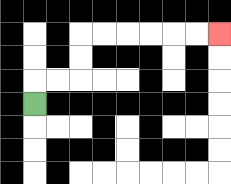{'start': '[1, 4]', 'end': '[9, 1]', 'path_directions': 'U,R,R,U,U,R,R,R,R,R,R', 'path_coordinates': '[[1, 4], [1, 3], [2, 3], [3, 3], [3, 2], [3, 1], [4, 1], [5, 1], [6, 1], [7, 1], [8, 1], [9, 1]]'}